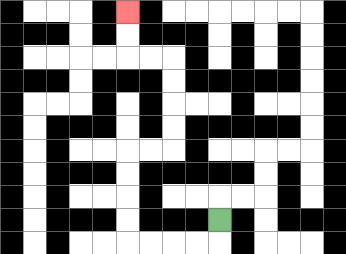{'start': '[9, 9]', 'end': '[5, 0]', 'path_directions': 'D,L,L,L,L,U,U,U,U,R,R,U,U,U,U,L,L,U,U', 'path_coordinates': '[[9, 9], [9, 10], [8, 10], [7, 10], [6, 10], [5, 10], [5, 9], [5, 8], [5, 7], [5, 6], [6, 6], [7, 6], [7, 5], [7, 4], [7, 3], [7, 2], [6, 2], [5, 2], [5, 1], [5, 0]]'}